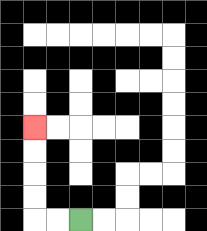{'start': '[3, 9]', 'end': '[1, 5]', 'path_directions': 'L,L,U,U,U,U', 'path_coordinates': '[[3, 9], [2, 9], [1, 9], [1, 8], [1, 7], [1, 6], [1, 5]]'}